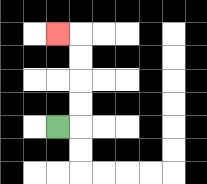{'start': '[2, 5]', 'end': '[2, 1]', 'path_directions': 'R,U,U,U,U,L', 'path_coordinates': '[[2, 5], [3, 5], [3, 4], [3, 3], [3, 2], [3, 1], [2, 1]]'}